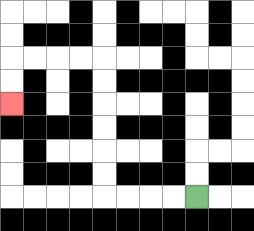{'start': '[8, 8]', 'end': '[0, 4]', 'path_directions': 'L,L,L,L,U,U,U,U,U,U,L,L,L,L,D,D', 'path_coordinates': '[[8, 8], [7, 8], [6, 8], [5, 8], [4, 8], [4, 7], [4, 6], [4, 5], [4, 4], [4, 3], [4, 2], [3, 2], [2, 2], [1, 2], [0, 2], [0, 3], [0, 4]]'}